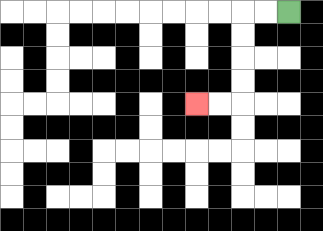{'start': '[12, 0]', 'end': '[8, 4]', 'path_directions': 'L,L,D,D,D,D,L,L', 'path_coordinates': '[[12, 0], [11, 0], [10, 0], [10, 1], [10, 2], [10, 3], [10, 4], [9, 4], [8, 4]]'}